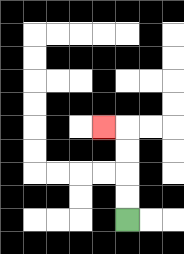{'start': '[5, 9]', 'end': '[4, 5]', 'path_directions': 'U,U,U,U,L', 'path_coordinates': '[[5, 9], [5, 8], [5, 7], [5, 6], [5, 5], [4, 5]]'}